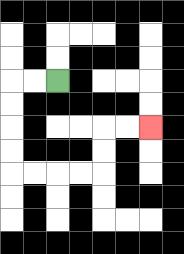{'start': '[2, 3]', 'end': '[6, 5]', 'path_directions': 'L,L,D,D,D,D,R,R,R,R,U,U,R,R', 'path_coordinates': '[[2, 3], [1, 3], [0, 3], [0, 4], [0, 5], [0, 6], [0, 7], [1, 7], [2, 7], [3, 7], [4, 7], [4, 6], [4, 5], [5, 5], [6, 5]]'}